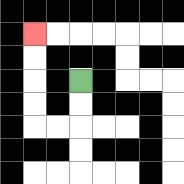{'start': '[3, 3]', 'end': '[1, 1]', 'path_directions': 'D,D,L,L,U,U,U,U', 'path_coordinates': '[[3, 3], [3, 4], [3, 5], [2, 5], [1, 5], [1, 4], [1, 3], [1, 2], [1, 1]]'}